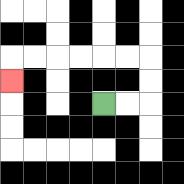{'start': '[4, 4]', 'end': '[0, 3]', 'path_directions': 'R,R,U,U,L,L,L,L,L,L,D', 'path_coordinates': '[[4, 4], [5, 4], [6, 4], [6, 3], [6, 2], [5, 2], [4, 2], [3, 2], [2, 2], [1, 2], [0, 2], [0, 3]]'}